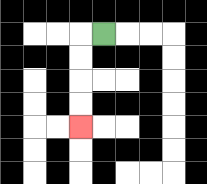{'start': '[4, 1]', 'end': '[3, 5]', 'path_directions': 'L,D,D,D,D', 'path_coordinates': '[[4, 1], [3, 1], [3, 2], [3, 3], [3, 4], [3, 5]]'}